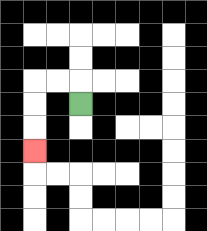{'start': '[3, 4]', 'end': '[1, 6]', 'path_directions': 'U,L,L,D,D,D', 'path_coordinates': '[[3, 4], [3, 3], [2, 3], [1, 3], [1, 4], [1, 5], [1, 6]]'}